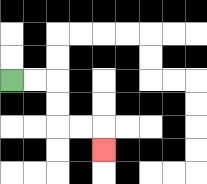{'start': '[0, 3]', 'end': '[4, 6]', 'path_directions': 'R,R,D,D,R,R,D', 'path_coordinates': '[[0, 3], [1, 3], [2, 3], [2, 4], [2, 5], [3, 5], [4, 5], [4, 6]]'}